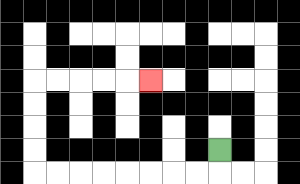{'start': '[9, 6]', 'end': '[6, 3]', 'path_directions': 'D,L,L,L,L,L,L,L,L,U,U,U,U,R,R,R,R,R', 'path_coordinates': '[[9, 6], [9, 7], [8, 7], [7, 7], [6, 7], [5, 7], [4, 7], [3, 7], [2, 7], [1, 7], [1, 6], [1, 5], [1, 4], [1, 3], [2, 3], [3, 3], [4, 3], [5, 3], [6, 3]]'}